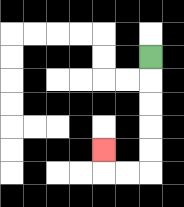{'start': '[6, 2]', 'end': '[4, 6]', 'path_directions': 'D,D,D,D,D,L,L,U', 'path_coordinates': '[[6, 2], [6, 3], [6, 4], [6, 5], [6, 6], [6, 7], [5, 7], [4, 7], [4, 6]]'}